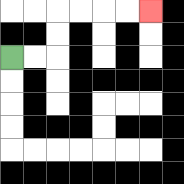{'start': '[0, 2]', 'end': '[6, 0]', 'path_directions': 'R,R,U,U,R,R,R,R', 'path_coordinates': '[[0, 2], [1, 2], [2, 2], [2, 1], [2, 0], [3, 0], [4, 0], [5, 0], [6, 0]]'}